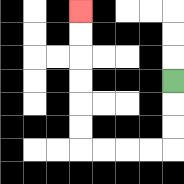{'start': '[7, 3]', 'end': '[3, 0]', 'path_directions': 'D,D,D,L,L,L,L,U,U,U,U,U,U', 'path_coordinates': '[[7, 3], [7, 4], [7, 5], [7, 6], [6, 6], [5, 6], [4, 6], [3, 6], [3, 5], [3, 4], [3, 3], [3, 2], [3, 1], [3, 0]]'}